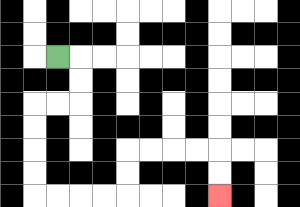{'start': '[2, 2]', 'end': '[9, 8]', 'path_directions': 'R,D,D,L,L,D,D,D,D,R,R,R,R,U,U,R,R,R,R,D,D', 'path_coordinates': '[[2, 2], [3, 2], [3, 3], [3, 4], [2, 4], [1, 4], [1, 5], [1, 6], [1, 7], [1, 8], [2, 8], [3, 8], [4, 8], [5, 8], [5, 7], [5, 6], [6, 6], [7, 6], [8, 6], [9, 6], [9, 7], [9, 8]]'}